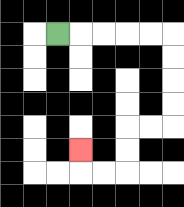{'start': '[2, 1]', 'end': '[3, 6]', 'path_directions': 'R,R,R,R,R,D,D,D,D,L,L,D,D,L,L,U', 'path_coordinates': '[[2, 1], [3, 1], [4, 1], [5, 1], [6, 1], [7, 1], [7, 2], [7, 3], [7, 4], [7, 5], [6, 5], [5, 5], [5, 6], [5, 7], [4, 7], [3, 7], [3, 6]]'}